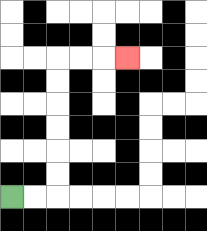{'start': '[0, 8]', 'end': '[5, 2]', 'path_directions': 'R,R,U,U,U,U,U,U,R,R,R', 'path_coordinates': '[[0, 8], [1, 8], [2, 8], [2, 7], [2, 6], [2, 5], [2, 4], [2, 3], [2, 2], [3, 2], [4, 2], [5, 2]]'}